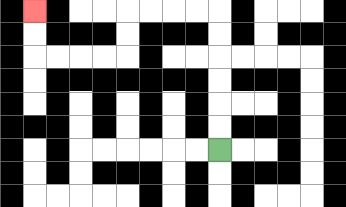{'start': '[9, 6]', 'end': '[1, 0]', 'path_directions': 'U,U,U,U,U,U,L,L,L,L,D,D,L,L,L,L,U,U', 'path_coordinates': '[[9, 6], [9, 5], [9, 4], [9, 3], [9, 2], [9, 1], [9, 0], [8, 0], [7, 0], [6, 0], [5, 0], [5, 1], [5, 2], [4, 2], [3, 2], [2, 2], [1, 2], [1, 1], [1, 0]]'}